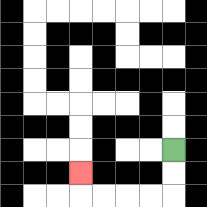{'start': '[7, 6]', 'end': '[3, 7]', 'path_directions': 'D,D,L,L,L,L,U', 'path_coordinates': '[[7, 6], [7, 7], [7, 8], [6, 8], [5, 8], [4, 8], [3, 8], [3, 7]]'}